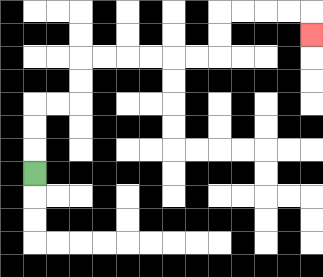{'start': '[1, 7]', 'end': '[13, 1]', 'path_directions': 'U,U,U,R,R,U,U,R,R,R,R,R,R,U,U,R,R,R,R,D', 'path_coordinates': '[[1, 7], [1, 6], [1, 5], [1, 4], [2, 4], [3, 4], [3, 3], [3, 2], [4, 2], [5, 2], [6, 2], [7, 2], [8, 2], [9, 2], [9, 1], [9, 0], [10, 0], [11, 0], [12, 0], [13, 0], [13, 1]]'}